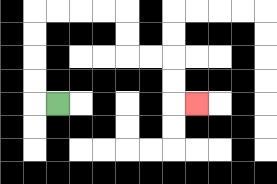{'start': '[2, 4]', 'end': '[8, 4]', 'path_directions': 'L,U,U,U,U,R,R,R,R,D,D,R,R,D,D,R', 'path_coordinates': '[[2, 4], [1, 4], [1, 3], [1, 2], [1, 1], [1, 0], [2, 0], [3, 0], [4, 0], [5, 0], [5, 1], [5, 2], [6, 2], [7, 2], [7, 3], [7, 4], [8, 4]]'}